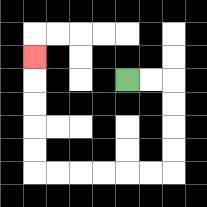{'start': '[5, 3]', 'end': '[1, 2]', 'path_directions': 'R,R,D,D,D,D,L,L,L,L,L,L,U,U,U,U,U', 'path_coordinates': '[[5, 3], [6, 3], [7, 3], [7, 4], [7, 5], [7, 6], [7, 7], [6, 7], [5, 7], [4, 7], [3, 7], [2, 7], [1, 7], [1, 6], [1, 5], [1, 4], [1, 3], [1, 2]]'}